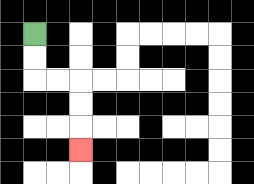{'start': '[1, 1]', 'end': '[3, 6]', 'path_directions': 'D,D,R,R,D,D,D', 'path_coordinates': '[[1, 1], [1, 2], [1, 3], [2, 3], [3, 3], [3, 4], [3, 5], [3, 6]]'}